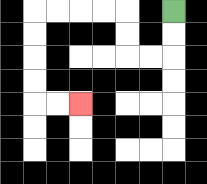{'start': '[7, 0]', 'end': '[3, 4]', 'path_directions': 'D,D,L,L,U,U,L,L,L,L,D,D,D,D,R,R', 'path_coordinates': '[[7, 0], [7, 1], [7, 2], [6, 2], [5, 2], [5, 1], [5, 0], [4, 0], [3, 0], [2, 0], [1, 0], [1, 1], [1, 2], [1, 3], [1, 4], [2, 4], [3, 4]]'}